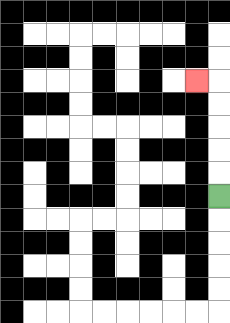{'start': '[9, 8]', 'end': '[8, 3]', 'path_directions': 'U,U,U,U,U,L', 'path_coordinates': '[[9, 8], [9, 7], [9, 6], [9, 5], [9, 4], [9, 3], [8, 3]]'}